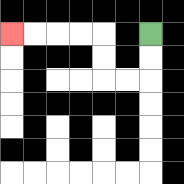{'start': '[6, 1]', 'end': '[0, 1]', 'path_directions': 'D,D,L,L,U,U,L,L,L,L', 'path_coordinates': '[[6, 1], [6, 2], [6, 3], [5, 3], [4, 3], [4, 2], [4, 1], [3, 1], [2, 1], [1, 1], [0, 1]]'}